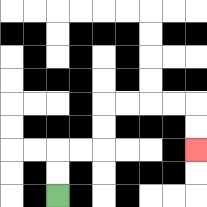{'start': '[2, 8]', 'end': '[8, 6]', 'path_directions': 'U,U,R,R,U,U,R,R,R,R,D,D', 'path_coordinates': '[[2, 8], [2, 7], [2, 6], [3, 6], [4, 6], [4, 5], [4, 4], [5, 4], [6, 4], [7, 4], [8, 4], [8, 5], [8, 6]]'}